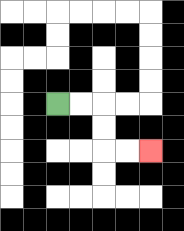{'start': '[2, 4]', 'end': '[6, 6]', 'path_directions': 'R,R,D,D,R,R', 'path_coordinates': '[[2, 4], [3, 4], [4, 4], [4, 5], [4, 6], [5, 6], [6, 6]]'}